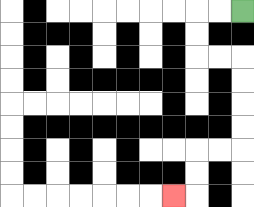{'start': '[10, 0]', 'end': '[7, 8]', 'path_directions': 'L,L,D,D,R,R,D,D,D,D,L,L,D,D,L', 'path_coordinates': '[[10, 0], [9, 0], [8, 0], [8, 1], [8, 2], [9, 2], [10, 2], [10, 3], [10, 4], [10, 5], [10, 6], [9, 6], [8, 6], [8, 7], [8, 8], [7, 8]]'}